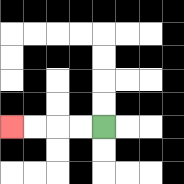{'start': '[4, 5]', 'end': '[0, 5]', 'path_directions': 'L,L,L,L', 'path_coordinates': '[[4, 5], [3, 5], [2, 5], [1, 5], [0, 5]]'}